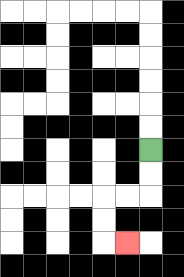{'start': '[6, 6]', 'end': '[5, 10]', 'path_directions': 'D,D,L,L,D,D,R', 'path_coordinates': '[[6, 6], [6, 7], [6, 8], [5, 8], [4, 8], [4, 9], [4, 10], [5, 10]]'}